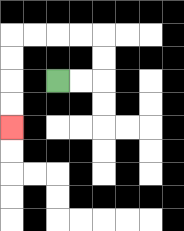{'start': '[2, 3]', 'end': '[0, 5]', 'path_directions': 'R,R,U,U,L,L,L,L,D,D,D,D', 'path_coordinates': '[[2, 3], [3, 3], [4, 3], [4, 2], [4, 1], [3, 1], [2, 1], [1, 1], [0, 1], [0, 2], [0, 3], [0, 4], [0, 5]]'}